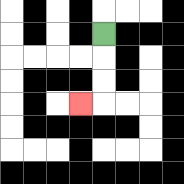{'start': '[4, 1]', 'end': '[3, 4]', 'path_directions': 'D,D,D,L', 'path_coordinates': '[[4, 1], [4, 2], [4, 3], [4, 4], [3, 4]]'}